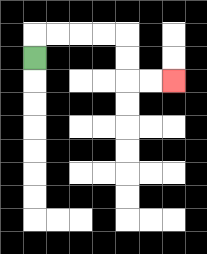{'start': '[1, 2]', 'end': '[7, 3]', 'path_directions': 'U,R,R,R,R,D,D,R,R', 'path_coordinates': '[[1, 2], [1, 1], [2, 1], [3, 1], [4, 1], [5, 1], [5, 2], [5, 3], [6, 3], [7, 3]]'}